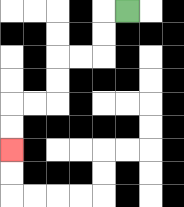{'start': '[5, 0]', 'end': '[0, 6]', 'path_directions': 'L,D,D,L,L,D,D,L,L,D,D', 'path_coordinates': '[[5, 0], [4, 0], [4, 1], [4, 2], [3, 2], [2, 2], [2, 3], [2, 4], [1, 4], [0, 4], [0, 5], [0, 6]]'}